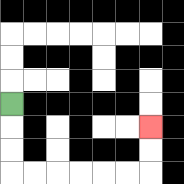{'start': '[0, 4]', 'end': '[6, 5]', 'path_directions': 'D,D,D,R,R,R,R,R,R,U,U', 'path_coordinates': '[[0, 4], [0, 5], [0, 6], [0, 7], [1, 7], [2, 7], [3, 7], [4, 7], [5, 7], [6, 7], [6, 6], [6, 5]]'}